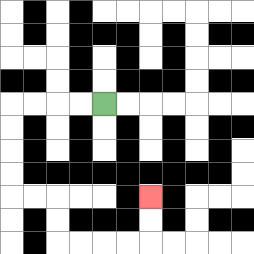{'start': '[4, 4]', 'end': '[6, 8]', 'path_directions': 'L,L,L,L,D,D,D,D,R,R,D,D,R,R,R,R,U,U', 'path_coordinates': '[[4, 4], [3, 4], [2, 4], [1, 4], [0, 4], [0, 5], [0, 6], [0, 7], [0, 8], [1, 8], [2, 8], [2, 9], [2, 10], [3, 10], [4, 10], [5, 10], [6, 10], [6, 9], [6, 8]]'}